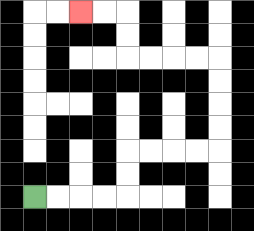{'start': '[1, 8]', 'end': '[3, 0]', 'path_directions': 'R,R,R,R,U,U,R,R,R,R,U,U,U,U,L,L,L,L,U,U,L,L', 'path_coordinates': '[[1, 8], [2, 8], [3, 8], [4, 8], [5, 8], [5, 7], [5, 6], [6, 6], [7, 6], [8, 6], [9, 6], [9, 5], [9, 4], [9, 3], [9, 2], [8, 2], [7, 2], [6, 2], [5, 2], [5, 1], [5, 0], [4, 0], [3, 0]]'}